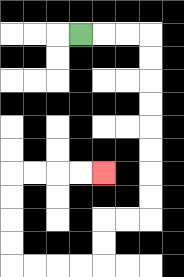{'start': '[3, 1]', 'end': '[4, 7]', 'path_directions': 'R,R,R,D,D,D,D,D,D,D,D,L,L,D,D,L,L,L,L,U,U,U,U,R,R,R,R', 'path_coordinates': '[[3, 1], [4, 1], [5, 1], [6, 1], [6, 2], [6, 3], [6, 4], [6, 5], [6, 6], [6, 7], [6, 8], [6, 9], [5, 9], [4, 9], [4, 10], [4, 11], [3, 11], [2, 11], [1, 11], [0, 11], [0, 10], [0, 9], [0, 8], [0, 7], [1, 7], [2, 7], [3, 7], [4, 7]]'}